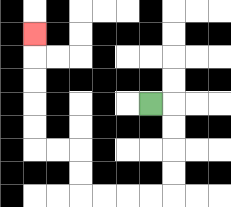{'start': '[6, 4]', 'end': '[1, 1]', 'path_directions': 'R,D,D,D,D,L,L,L,L,U,U,L,L,U,U,U,U,U', 'path_coordinates': '[[6, 4], [7, 4], [7, 5], [7, 6], [7, 7], [7, 8], [6, 8], [5, 8], [4, 8], [3, 8], [3, 7], [3, 6], [2, 6], [1, 6], [1, 5], [1, 4], [1, 3], [1, 2], [1, 1]]'}